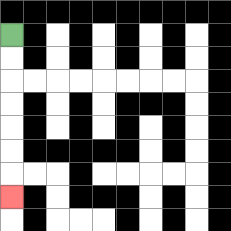{'start': '[0, 1]', 'end': '[0, 8]', 'path_directions': 'D,D,D,D,D,D,D', 'path_coordinates': '[[0, 1], [0, 2], [0, 3], [0, 4], [0, 5], [0, 6], [0, 7], [0, 8]]'}